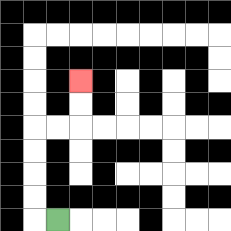{'start': '[2, 9]', 'end': '[3, 3]', 'path_directions': 'L,U,U,U,U,R,R,U,U', 'path_coordinates': '[[2, 9], [1, 9], [1, 8], [1, 7], [1, 6], [1, 5], [2, 5], [3, 5], [3, 4], [3, 3]]'}